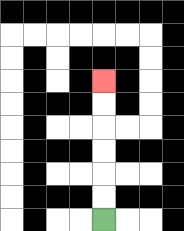{'start': '[4, 9]', 'end': '[4, 3]', 'path_directions': 'U,U,U,U,U,U', 'path_coordinates': '[[4, 9], [4, 8], [4, 7], [4, 6], [4, 5], [4, 4], [4, 3]]'}